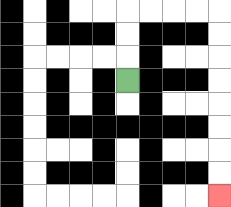{'start': '[5, 3]', 'end': '[9, 8]', 'path_directions': 'U,U,U,R,R,R,R,D,D,D,D,D,D,D,D', 'path_coordinates': '[[5, 3], [5, 2], [5, 1], [5, 0], [6, 0], [7, 0], [8, 0], [9, 0], [9, 1], [9, 2], [9, 3], [9, 4], [9, 5], [9, 6], [9, 7], [9, 8]]'}